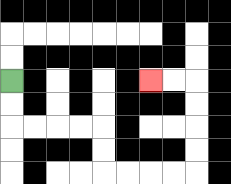{'start': '[0, 3]', 'end': '[6, 3]', 'path_directions': 'D,D,R,R,R,R,D,D,R,R,R,R,U,U,U,U,L,L', 'path_coordinates': '[[0, 3], [0, 4], [0, 5], [1, 5], [2, 5], [3, 5], [4, 5], [4, 6], [4, 7], [5, 7], [6, 7], [7, 7], [8, 7], [8, 6], [8, 5], [8, 4], [8, 3], [7, 3], [6, 3]]'}